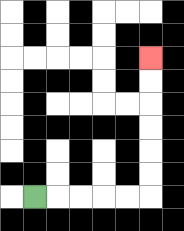{'start': '[1, 8]', 'end': '[6, 2]', 'path_directions': 'R,R,R,R,R,U,U,U,U,U,U', 'path_coordinates': '[[1, 8], [2, 8], [3, 8], [4, 8], [5, 8], [6, 8], [6, 7], [6, 6], [6, 5], [6, 4], [6, 3], [6, 2]]'}